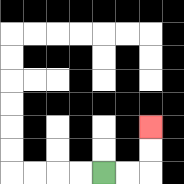{'start': '[4, 7]', 'end': '[6, 5]', 'path_directions': 'R,R,U,U', 'path_coordinates': '[[4, 7], [5, 7], [6, 7], [6, 6], [6, 5]]'}